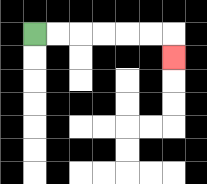{'start': '[1, 1]', 'end': '[7, 2]', 'path_directions': 'R,R,R,R,R,R,D', 'path_coordinates': '[[1, 1], [2, 1], [3, 1], [4, 1], [5, 1], [6, 1], [7, 1], [7, 2]]'}